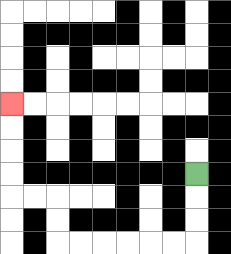{'start': '[8, 7]', 'end': '[0, 4]', 'path_directions': 'D,D,D,L,L,L,L,L,L,U,U,L,L,U,U,U,U', 'path_coordinates': '[[8, 7], [8, 8], [8, 9], [8, 10], [7, 10], [6, 10], [5, 10], [4, 10], [3, 10], [2, 10], [2, 9], [2, 8], [1, 8], [0, 8], [0, 7], [0, 6], [0, 5], [0, 4]]'}